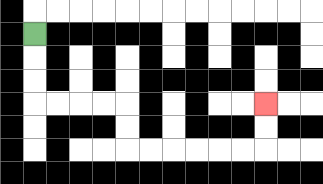{'start': '[1, 1]', 'end': '[11, 4]', 'path_directions': 'D,D,D,R,R,R,R,D,D,R,R,R,R,R,R,U,U', 'path_coordinates': '[[1, 1], [1, 2], [1, 3], [1, 4], [2, 4], [3, 4], [4, 4], [5, 4], [5, 5], [5, 6], [6, 6], [7, 6], [8, 6], [9, 6], [10, 6], [11, 6], [11, 5], [11, 4]]'}